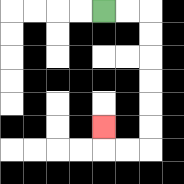{'start': '[4, 0]', 'end': '[4, 5]', 'path_directions': 'R,R,D,D,D,D,D,D,L,L,U', 'path_coordinates': '[[4, 0], [5, 0], [6, 0], [6, 1], [6, 2], [6, 3], [6, 4], [6, 5], [6, 6], [5, 6], [4, 6], [4, 5]]'}